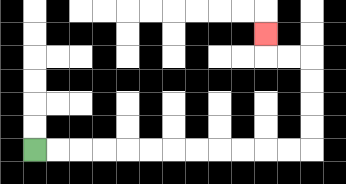{'start': '[1, 6]', 'end': '[11, 1]', 'path_directions': 'R,R,R,R,R,R,R,R,R,R,R,R,U,U,U,U,L,L,U', 'path_coordinates': '[[1, 6], [2, 6], [3, 6], [4, 6], [5, 6], [6, 6], [7, 6], [8, 6], [9, 6], [10, 6], [11, 6], [12, 6], [13, 6], [13, 5], [13, 4], [13, 3], [13, 2], [12, 2], [11, 2], [11, 1]]'}